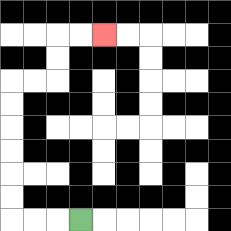{'start': '[3, 9]', 'end': '[4, 1]', 'path_directions': 'L,L,L,U,U,U,U,U,U,R,R,U,U,R,R', 'path_coordinates': '[[3, 9], [2, 9], [1, 9], [0, 9], [0, 8], [0, 7], [0, 6], [0, 5], [0, 4], [0, 3], [1, 3], [2, 3], [2, 2], [2, 1], [3, 1], [4, 1]]'}